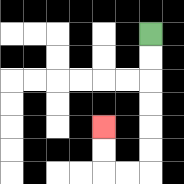{'start': '[6, 1]', 'end': '[4, 5]', 'path_directions': 'D,D,D,D,D,D,L,L,U,U', 'path_coordinates': '[[6, 1], [6, 2], [6, 3], [6, 4], [6, 5], [6, 6], [6, 7], [5, 7], [4, 7], [4, 6], [4, 5]]'}